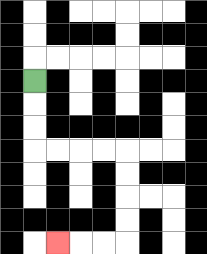{'start': '[1, 3]', 'end': '[2, 10]', 'path_directions': 'D,D,D,R,R,R,R,D,D,D,D,L,L,L', 'path_coordinates': '[[1, 3], [1, 4], [1, 5], [1, 6], [2, 6], [3, 6], [4, 6], [5, 6], [5, 7], [5, 8], [5, 9], [5, 10], [4, 10], [3, 10], [2, 10]]'}